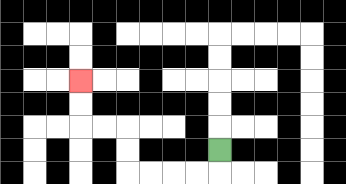{'start': '[9, 6]', 'end': '[3, 3]', 'path_directions': 'D,L,L,L,L,U,U,L,L,U,U', 'path_coordinates': '[[9, 6], [9, 7], [8, 7], [7, 7], [6, 7], [5, 7], [5, 6], [5, 5], [4, 5], [3, 5], [3, 4], [3, 3]]'}